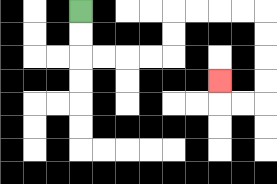{'start': '[3, 0]', 'end': '[9, 3]', 'path_directions': 'D,D,R,R,R,R,U,U,R,R,R,R,D,D,D,D,L,L,U', 'path_coordinates': '[[3, 0], [3, 1], [3, 2], [4, 2], [5, 2], [6, 2], [7, 2], [7, 1], [7, 0], [8, 0], [9, 0], [10, 0], [11, 0], [11, 1], [11, 2], [11, 3], [11, 4], [10, 4], [9, 4], [9, 3]]'}